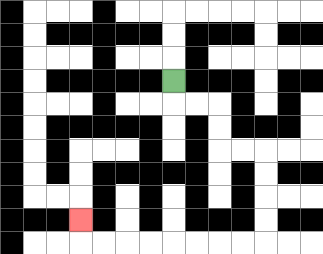{'start': '[7, 3]', 'end': '[3, 9]', 'path_directions': 'D,R,R,D,D,R,R,D,D,D,D,L,L,L,L,L,L,L,L,U', 'path_coordinates': '[[7, 3], [7, 4], [8, 4], [9, 4], [9, 5], [9, 6], [10, 6], [11, 6], [11, 7], [11, 8], [11, 9], [11, 10], [10, 10], [9, 10], [8, 10], [7, 10], [6, 10], [5, 10], [4, 10], [3, 10], [3, 9]]'}